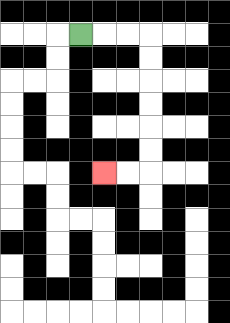{'start': '[3, 1]', 'end': '[4, 7]', 'path_directions': 'R,R,R,D,D,D,D,D,D,L,L', 'path_coordinates': '[[3, 1], [4, 1], [5, 1], [6, 1], [6, 2], [6, 3], [6, 4], [6, 5], [6, 6], [6, 7], [5, 7], [4, 7]]'}